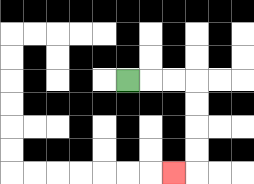{'start': '[5, 3]', 'end': '[7, 7]', 'path_directions': 'R,R,R,D,D,D,D,L', 'path_coordinates': '[[5, 3], [6, 3], [7, 3], [8, 3], [8, 4], [8, 5], [8, 6], [8, 7], [7, 7]]'}